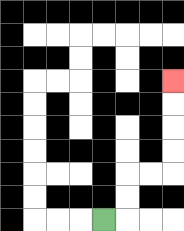{'start': '[4, 9]', 'end': '[7, 3]', 'path_directions': 'R,U,U,R,R,U,U,U,U', 'path_coordinates': '[[4, 9], [5, 9], [5, 8], [5, 7], [6, 7], [7, 7], [7, 6], [7, 5], [7, 4], [7, 3]]'}